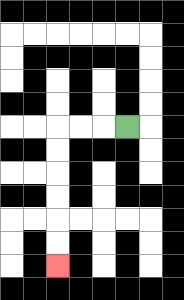{'start': '[5, 5]', 'end': '[2, 11]', 'path_directions': 'L,L,L,D,D,D,D,D,D', 'path_coordinates': '[[5, 5], [4, 5], [3, 5], [2, 5], [2, 6], [2, 7], [2, 8], [2, 9], [2, 10], [2, 11]]'}